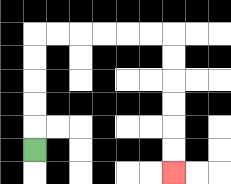{'start': '[1, 6]', 'end': '[7, 7]', 'path_directions': 'U,U,U,U,U,R,R,R,R,R,R,D,D,D,D,D,D', 'path_coordinates': '[[1, 6], [1, 5], [1, 4], [1, 3], [1, 2], [1, 1], [2, 1], [3, 1], [4, 1], [5, 1], [6, 1], [7, 1], [7, 2], [7, 3], [7, 4], [7, 5], [7, 6], [7, 7]]'}